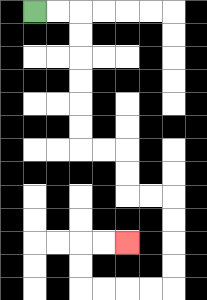{'start': '[1, 0]', 'end': '[5, 10]', 'path_directions': 'R,R,D,D,D,D,D,D,R,R,D,D,R,R,D,D,D,D,L,L,L,L,U,U,R,R', 'path_coordinates': '[[1, 0], [2, 0], [3, 0], [3, 1], [3, 2], [3, 3], [3, 4], [3, 5], [3, 6], [4, 6], [5, 6], [5, 7], [5, 8], [6, 8], [7, 8], [7, 9], [7, 10], [7, 11], [7, 12], [6, 12], [5, 12], [4, 12], [3, 12], [3, 11], [3, 10], [4, 10], [5, 10]]'}